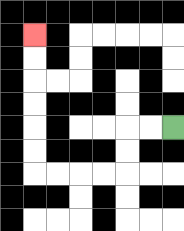{'start': '[7, 5]', 'end': '[1, 1]', 'path_directions': 'L,L,D,D,L,L,L,L,U,U,U,U,U,U', 'path_coordinates': '[[7, 5], [6, 5], [5, 5], [5, 6], [5, 7], [4, 7], [3, 7], [2, 7], [1, 7], [1, 6], [1, 5], [1, 4], [1, 3], [1, 2], [1, 1]]'}